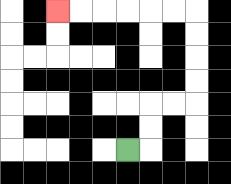{'start': '[5, 6]', 'end': '[2, 0]', 'path_directions': 'R,U,U,R,R,U,U,U,U,L,L,L,L,L,L', 'path_coordinates': '[[5, 6], [6, 6], [6, 5], [6, 4], [7, 4], [8, 4], [8, 3], [8, 2], [8, 1], [8, 0], [7, 0], [6, 0], [5, 0], [4, 0], [3, 0], [2, 0]]'}